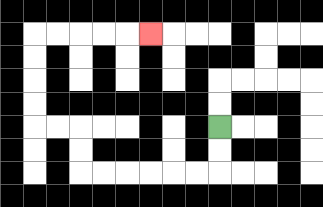{'start': '[9, 5]', 'end': '[6, 1]', 'path_directions': 'D,D,L,L,L,L,L,L,U,U,L,L,U,U,U,U,R,R,R,R,R', 'path_coordinates': '[[9, 5], [9, 6], [9, 7], [8, 7], [7, 7], [6, 7], [5, 7], [4, 7], [3, 7], [3, 6], [3, 5], [2, 5], [1, 5], [1, 4], [1, 3], [1, 2], [1, 1], [2, 1], [3, 1], [4, 1], [5, 1], [6, 1]]'}